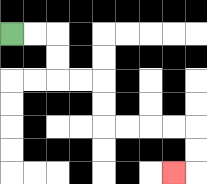{'start': '[0, 1]', 'end': '[7, 7]', 'path_directions': 'R,R,D,D,R,R,D,D,R,R,R,R,D,D,L', 'path_coordinates': '[[0, 1], [1, 1], [2, 1], [2, 2], [2, 3], [3, 3], [4, 3], [4, 4], [4, 5], [5, 5], [6, 5], [7, 5], [8, 5], [8, 6], [8, 7], [7, 7]]'}